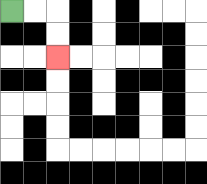{'start': '[0, 0]', 'end': '[2, 2]', 'path_directions': 'R,R,D,D', 'path_coordinates': '[[0, 0], [1, 0], [2, 0], [2, 1], [2, 2]]'}